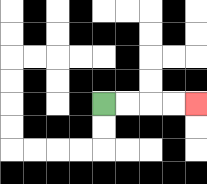{'start': '[4, 4]', 'end': '[8, 4]', 'path_directions': 'R,R,R,R', 'path_coordinates': '[[4, 4], [5, 4], [6, 4], [7, 4], [8, 4]]'}